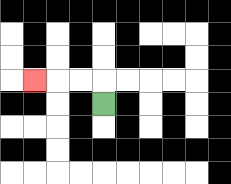{'start': '[4, 4]', 'end': '[1, 3]', 'path_directions': 'U,L,L,L', 'path_coordinates': '[[4, 4], [4, 3], [3, 3], [2, 3], [1, 3]]'}